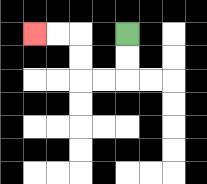{'start': '[5, 1]', 'end': '[1, 1]', 'path_directions': 'D,D,L,L,U,U,L,L', 'path_coordinates': '[[5, 1], [5, 2], [5, 3], [4, 3], [3, 3], [3, 2], [3, 1], [2, 1], [1, 1]]'}